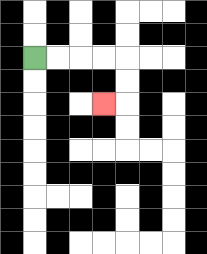{'start': '[1, 2]', 'end': '[4, 4]', 'path_directions': 'R,R,R,R,D,D,L', 'path_coordinates': '[[1, 2], [2, 2], [3, 2], [4, 2], [5, 2], [5, 3], [5, 4], [4, 4]]'}